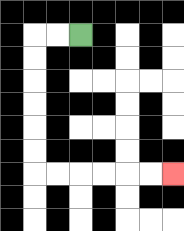{'start': '[3, 1]', 'end': '[7, 7]', 'path_directions': 'L,L,D,D,D,D,D,D,R,R,R,R,R,R', 'path_coordinates': '[[3, 1], [2, 1], [1, 1], [1, 2], [1, 3], [1, 4], [1, 5], [1, 6], [1, 7], [2, 7], [3, 7], [4, 7], [5, 7], [6, 7], [7, 7]]'}